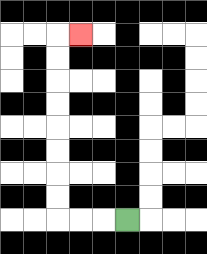{'start': '[5, 9]', 'end': '[3, 1]', 'path_directions': 'L,L,L,U,U,U,U,U,U,U,U,R', 'path_coordinates': '[[5, 9], [4, 9], [3, 9], [2, 9], [2, 8], [2, 7], [2, 6], [2, 5], [2, 4], [2, 3], [2, 2], [2, 1], [3, 1]]'}